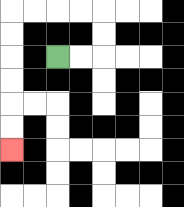{'start': '[2, 2]', 'end': '[0, 6]', 'path_directions': 'R,R,U,U,L,L,L,L,D,D,D,D,D,D', 'path_coordinates': '[[2, 2], [3, 2], [4, 2], [4, 1], [4, 0], [3, 0], [2, 0], [1, 0], [0, 0], [0, 1], [0, 2], [0, 3], [0, 4], [0, 5], [0, 6]]'}